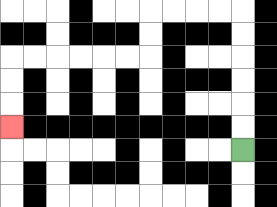{'start': '[10, 6]', 'end': '[0, 5]', 'path_directions': 'U,U,U,U,U,U,L,L,L,L,D,D,L,L,L,L,L,L,D,D,D', 'path_coordinates': '[[10, 6], [10, 5], [10, 4], [10, 3], [10, 2], [10, 1], [10, 0], [9, 0], [8, 0], [7, 0], [6, 0], [6, 1], [6, 2], [5, 2], [4, 2], [3, 2], [2, 2], [1, 2], [0, 2], [0, 3], [0, 4], [0, 5]]'}